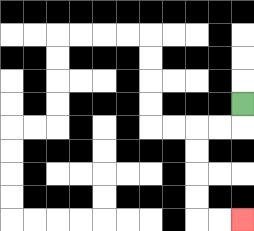{'start': '[10, 4]', 'end': '[10, 9]', 'path_directions': 'D,L,L,D,D,D,D,R,R', 'path_coordinates': '[[10, 4], [10, 5], [9, 5], [8, 5], [8, 6], [8, 7], [8, 8], [8, 9], [9, 9], [10, 9]]'}